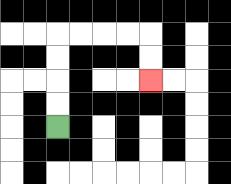{'start': '[2, 5]', 'end': '[6, 3]', 'path_directions': 'U,U,U,U,R,R,R,R,D,D', 'path_coordinates': '[[2, 5], [2, 4], [2, 3], [2, 2], [2, 1], [3, 1], [4, 1], [5, 1], [6, 1], [6, 2], [6, 3]]'}